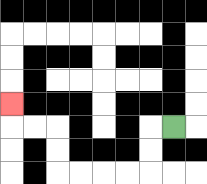{'start': '[7, 5]', 'end': '[0, 4]', 'path_directions': 'L,D,D,L,L,L,L,U,U,L,L,U', 'path_coordinates': '[[7, 5], [6, 5], [6, 6], [6, 7], [5, 7], [4, 7], [3, 7], [2, 7], [2, 6], [2, 5], [1, 5], [0, 5], [0, 4]]'}